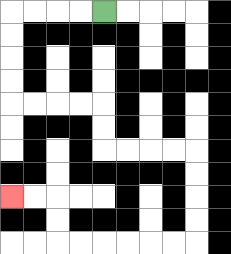{'start': '[4, 0]', 'end': '[0, 8]', 'path_directions': 'L,L,L,L,D,D,D,D,R,R,R,R,D,D,R,R,R,R,D,D,D,D,L,L,L,L,L,L,U,U,L,L', 'path_coordinates': '[[4, 0], [3, 0], [2, 0], [1, 0], [0, 0], [0, 1], [0, 2], [0, 3], [0, 4], [1, 4], [2, 4], [3, 4], [4, 4], [4, 5], [4, 6], [5, 6], [6, 6], [7, 6], [8, 6], [8, 7], [8, 8], [8, 9], [8, 10], [7, 10], [6, 10], [5, 10], [4, 10], [3, 10], [2, 10], [2, 9], [2, 8], [1, 8], [0, 8]]'}